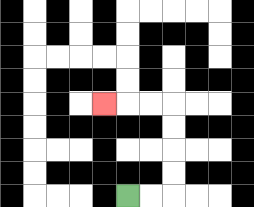{'start': '[5, 8]', 'end': '[4, 4]', 'path_directions': 'R,R,U,U,U,U,L,L,L', 'path_coordinates': '[[5, 8], [6, 8], [7, 8], [7, 7], [7, 6], [7, 5], [7, 4], [6, 4], [5, 4], [4, 4]]'}